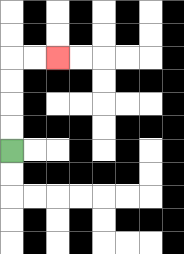{'start': '[0, 6]', 'end': '[2, 2]', 'path_directions': 'U,U,U,U,R,R', 'path_coordinates': '[[0, 6], [0, 5], [0, 4], [0, 3], [0, 2], [1, 2], [2, 2]]'}